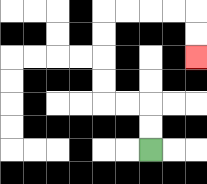{'start': '[6, 6]', 'end': '[8, 2]', 'path_directions': 'U,U,L,L,U,U,U,U,R,R,R,R,D,D', 'path_coordinates': '[[6, 6], [6, 5], [6, 4], [5, 4], [4, 4], [4, 3], [4, 2], [4, 1], [4, 0], [5, 0], [6, 0], [7, 0], [8, 0], [8, 1], [8, 2]]'}